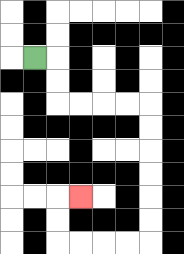{'start': '[1, 2]', 'end': '[3, 8]', 'path_directions': 'R,D,D,R,R,R,R,D,D,D,D,D,D,L,L,L,L,U,U,R', 'path_coordinates': '[[1, 2], [2, 2], [2, 3], [2, 4], [3, 4], [4, 4], [5, 4], [6, 4], [6, 5], [6, 6], [6, 7], [6, 8], [6, 9], [6, 10], [5, 10], [4, 10], [3, 10], [2, 10], [2, 9], [2, 8], [3, 8]]'}